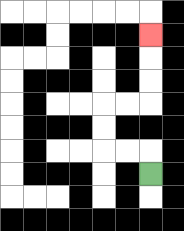{'start': '[6, 7]', 'end': '[6, 1]', 'path_directions': 'U,L,L,U,U,R,R,U,U,U', 'path_coordinates': '[[6, 7], [6, 6], [5, 6], [4, 6], [4, 5], [4, 4], [5, 4], [6, 4], [6, 3], [6, 2], [6, 1]]'}